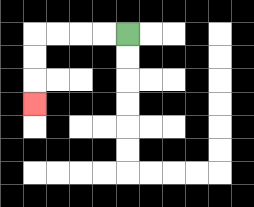{'start': '[5, 1]', 'end': '[1, 4]', 'path_directions': 'L,L,L,L,D,D,D', 'path_coordinates': '[[5, 1], [4, 1], [3, 1], [2, 1], [1, 1], [1, 2], [1, 3], [1, 4]]'}